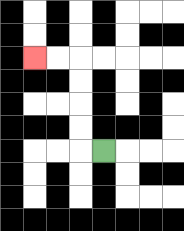{'start': '[4, 6]', 'end': '[1, 2]', 'path_directions': 'L,U,U,U,U,L,L', 'path_coordinates': '[[4, 6], [3, 6], [3, 5], [3, 4], [3, 3], [3, 2], [2, 2], [1, 2]]'}